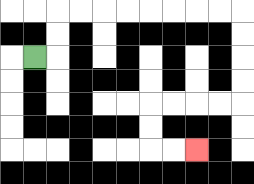{'start': '[1, 2]', 'end': '[8, 6]', 'path_directions': 'R,U,U,R,R,R,R,R,R,R,R,D,D,D,D,L,L,L,L,D,D,R,R', 'path_coordinates': '[[1, 2], [2, 2], [2, 1], [2, 0], [3, 0], [4, 0], [5, 0], [6, 0], [7, 0], [8, 0], [9, 0], [10, 0], [10, 1], [10, 2], [10, 3], [10, 4], [9, 4], [8, 4], [7, 4], [6, 4], [6, 5], [6, 6], [7, 6], [8, 6]]'}